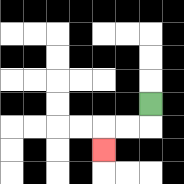{'start': '[6, 4]', 'end': '[4, 6]', 'path_directions': 'D,L,L,D', 'path_coordinates': '[[6, 4], [6, 5], [5, 5], [4, 5], [4, 6]]'}